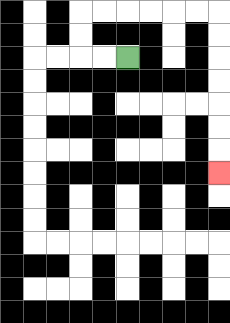{'start': '[5, 2]', 'end': '[9, 7]', 'path_directions': 'L,L,U,U,R,R,R,R,R,R,D,D,D,D,D,D,D', 'path_coordinates': '[[5, 2], [4, 2], [3, 2], [3, 1], [3, 0], [4, 0], [5, 0], [6, 0], [7, 0], [8, 0], [9, 0], [9, 1], [9, 2], [9, 3], [9, 4], [9, 5], [9, 6], [9, 7]]'}